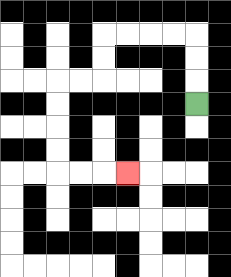{'start': '[8, 4]', 'end': '[5, 7]', 'path_directions': 'U,U,U,L,L,L,L,D,D,L,L,D,D,D,D,R,R,R', 'path_coordinates': '[[8, 4], [8, 3], [8, 2], [8, 1], [7, 1], [6, 1], [5, 1], [4, 1], [4, 2], [4, 3], [3, 3], [2, 3], [2, 4], [2, 5], [2, 6], [2, 7], [3, 7], [4, 7], [5, 7]]'}